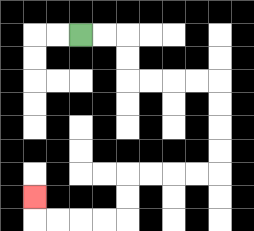{'start': '[3, 1]', 'end': '[1, 8]', 'path_directions': 'R,R,D,D,R,R,R,R,D,D,D,D,L,L,L,L,D,D,L,L,L,L,U', 'path_coordinates': '[[3, 1], [4, 1], [5, 1], [5, 2], [5, 3], [6, 3], [7, 3], [8, 3], [9, 3], [9, 4], [9, 5], [9, 6], [9, 7], [8, 7], [7, 7], [6, 7], [5, 7], [5, 8], [5, 9], [4, 9], [3, 9], [2, 9], [1, 9], [1, 8]]'}